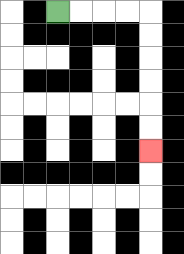{'start': '[2, 0]', 'end': '[6, 6]', 'path_directions': 'R,R,R,R,D,D,D,D,D,D', 'path_coordinates': '[[2, 0], [3, 0], [4, 0], [5, 0], [6, 0], [6, 1], [6, 2], [6, 3], [6, 4], [6, 5], [6, 6]]'}